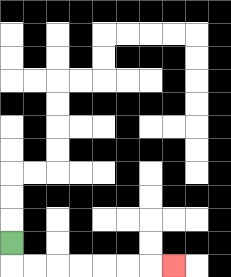{'start': '[0, 10]', 'end': '[7, 11]', 'path_directions': 'D,R,R,R,R,R,R,R', 'path_coordinates': '[[0, 10], [0, 11], [1, 11], [2, 11], [3, 11], [4, 11], [5, 11], [6, 11], [7, 11]]'}